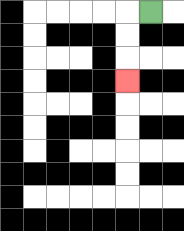{'start': '[6, 0]', 'end': '[5, 3]', 'path_directions': 'L,D,D,D', 'path_coordinates': '[[6, 0], [5, 0], [5, 1], [5, 2], [5, 3]]'}